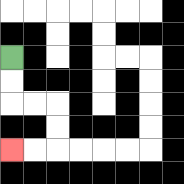{'start': '[0, 2]', 'end': '[0, 6]', 'path_directions': 'D,D,R,R,D,D,L,L', 'path_coordinates': '[[0, 2], [0, 3], [0, 4], [1, 4], [2, 4], [2, 5], [2, 6], [1, 6], [0, 6]]'}